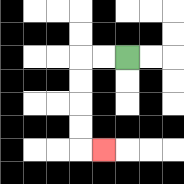{'start': '[5, 2]', 'end': '[4, 6]', 'path_directions': 'L,L,D,D,D,D,R', 'path_coordinates': '[[5, 2], [4, 2], [3, 2], [3, 3], [3, 4], [3, 5], [3, 6], [4, 6]]'}